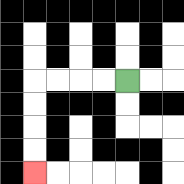{'start': '[5, 3]', 'end': '[1, 7]', 'path_directions': 'L,L,L,L,D,D,D,D', 'path_coordinates': '[[5, 3], [4, 3], [3, 3], [2, 3], [1, 3], [1, 4], [1, 5], [1, 6], [1, 7]]'}